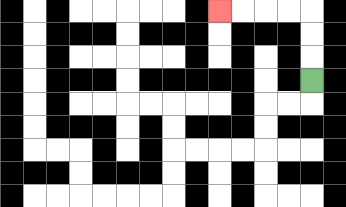{'start': '[13, 3]', 'end': '[9, 0]', 'path_directions': 'U,U,U,L,L,L,L', 'path_coordinates': '[[13, 3], [13, 2], [13, 1], [13, 0], [12, 0], [11, 0], [10, 0], [9, 0]]'}